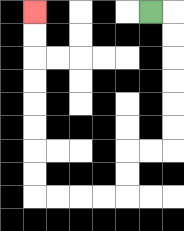{'start': '[6, 0]', 'end': '[1, 0]', 'path_directions': 'R,D,D,D,D,D,D,L,L,D,D,L,L,L,L,U,U,U,U,U,U,U,U', 'path_coordinates': '[[6, 0], [7, 0], [7, 1], [7, 2], [7, 3], [7, 4], [7, 5], [7, 6], [6, 6], [5, 6], [5, 7], [5, 8], [4, 8], [3, 8], [2, 8], [1, 8], [1, 7], [1, 6], [1, 5], [1, 4], [1, 3], [1, 2], [1, 1], [1, 0]]'}